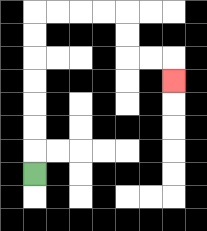{'start': '[1, 7]', 'end': '[7, 3]', 'path_directions': 'U,U,U,U,U,U,U,R,R,R,R,D,D,R,R,D', 'path_coordinates': '[[1, 7], [1, 6], [1, 5], [1, 4], [1, 3], [1, 2], [1, 1], [1, 0], [2, 0], [3, 0], [4, 0], [5, 0], [5, 1], [5, 2], [6, 2], [7, 2], [7, 3]]'}